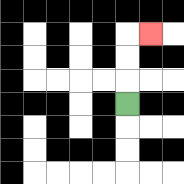{'start': '[5, 4]', 'end': '[6, 1]', 'path_directions': 'U,U,U,R', 'path_coordinates': '[[5, 4], [5, 3], [5, 2], [5, 1], [6, 1]]'}